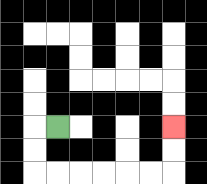{'start': '[2, 5]', 'end': '[7, 5]', 'path_directions': 'L,D,D,R,R,R,R,R,R,U,U', 'path_coordinates': '[[2, 5], [1, 5], [1, 6], [1, 7], [2, 7], [3, 7], [4, 7], [5, 7], [6, 7], [7, 7], [7, 6], [7, 5]]'}